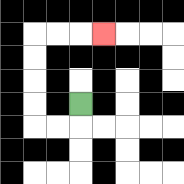{'start': '[3, 4]', 'end': '[4, 1]', 'path_directions': 'D,L,L,U,U,U,U,R,R,R', 'path_coordinates': '[[3, 4], [3, 5], [2, 5], [1, 5], [1, 4], [1, 3], [1, 2], [1, 1], [2, 1], [3, 1], [4, 1]]'}